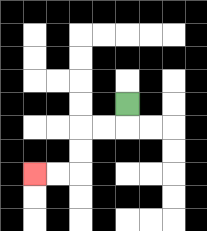{'start': '[5, 4]', 'end': '[1, 7]', 'path_directions': 'D,L,L,D,D,L,L', 'path_coordinates': '[[5, 4], [5, 5], [4, 5], [3, 5], [3, 6], [3, 7], [2, 7], [1, 7]]'}